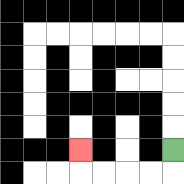{'start': '[7, 6]', 'end': '[3, 6]', 'path_directions': 'D,L,L,L,L,U', 'path_coordinates': '[[7, 6], [7, 7], [6, 7], [5, 7], [4, 7], [3, 7], [3, 6]]'}